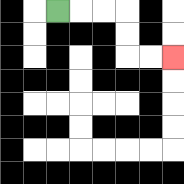{'start': '[2, 0]', 'end': '[7, 2]', 'path_directions': 'R,R,R,D,D,R,R', 'path_coordinates': '[[2, 0], [3, 0], [4, 0], [5, 0], [5, 1], [5, 2], [6, 2], [7, 2]]'}